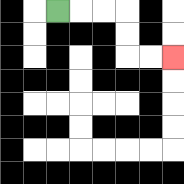{'start': '[2, 0]', 'end': '[7, 2]', 'path_directions': 'R,R,R,D,D,R,R', 'path_coordinates': '[[2, 0], [3, 0], [4, 0], [5, 0], [5, 1], [5, 2], [6, 2], [7, 2]]'}